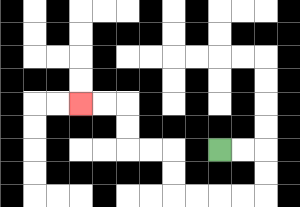{'start': '[9, 6]', 'end': '[3, 4]', 'path_directions': 'R,R,D,D,L,L,L,L,U,U,L,L,U,U,L,L', 'path_coordinates': '[[9, 6], [10, 6], [11, 6], [11, 7], [11, 8], [10, 8], [9, 8], [8, 8], [7, 8], [7, 7], [7, 6], [6, 6], [5, 6], [5, 5], [5, 4], [4, 4], [3, 4]]'}